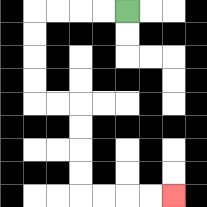{'start': '[5, 0]', 'end': '[7, 8]', 'path_directions': 'L,L,L,L,D,D,D,D,R,R,D,D,D,D,R,R,R,R', 'path_coordinates': '[[5, 0], [4, 0], [3, 0], [2, 0], [1, 0], [1, 1], [1, 2], [1, 3], [1, 4], [2, 4], [3, 4], [3, 5], [3, 6], [3, 7], [3, 8], [4, 8], [5, 8], [6, 8], [7, 8]]'}